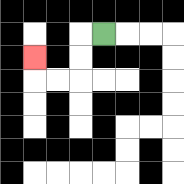{'start': '[4, 1]', 'end': '[1, 2]', 'path_directions': 'L,D,D,L,L,U', 'path_coordinates': '[[4, 1], [3, 1], [3, 2], [3, 3], [2, 3], [1, 3], [1, 2]]'}